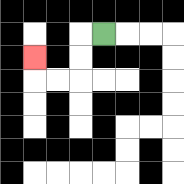{'start': '[4, 1]', 'end': '[1, 2]', 'path_directions': 'L,D,D,L,L,U', 'path_coordinates': '[[4, 1], [3, 1], [3, 2], [3, 3], [2, 3], [1, 3], [1, 2]]'}